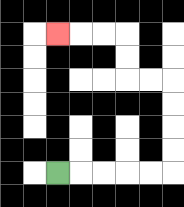{'start': '[2, 7]', 'end': '[2, 1]', 'path_directions': 'R,R,R,R,R,U,U,U,U,L,L,U,U,L,L,L', 'path_coordinates': '[[2, 7], [3, 7], [4, 7], [5, 7], [6, 7], [7, 7], [7, 6], [7, 5], [7, 4], [7, 3], [6, 3], [5, 3], [5, 2], [5, 1], [4, 1], [3, 1], [2, 1]]'}